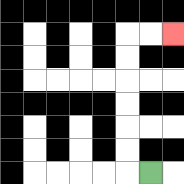{'start': '[6, 7]', 'end': '[7, 1]', 'path_directions': 'L,U,U,U,U,U,U,R,R', 'path_coordinates': '[[6, 7], [5, 7], [5, 6], [5, 5], [5, 4], [5, 3], [5, 2], [5, 1], [6, 1], [7, 1]]'}